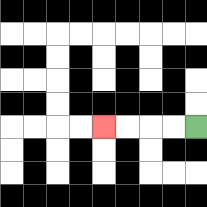{'start': '[8, 5]', 'end': '[4, 5]', 'path_directions': 'L,L,L,L', 'path_coordinates': '[[8, 5], [7, 5], [6, 5], [5, 5], [4, 5]]'}